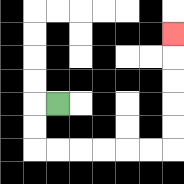{'start': '[2, 4]', 'end': '[7, 1]', 'path_directions': 'L,D,D,R,R,R,R,R,R,U,U,U,U,U', 'path_coordinates': '[[2, 4], [1, 4], [1, 5], [1, 6], [2, 6], [3, 6], [4, 6], [5, 6], [6, 6], [7, 6], [7, 5], [7, 4], [7, 3], [7, 2], [7, 1]]'}